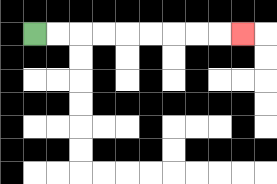{'start': '[1, 1]', 'end': '[10, 1]', 'path_directions': 'R,R,R,R,R,R,R,R,R', 'path_coordinates': '[[1, 1], [2, 1], [3, 1], [4, 1], [5, 1], [6, 1], [7, 1], [8, 1], [9, 1], [10, 1]]'}